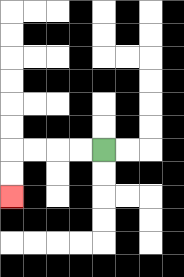{'start': '[4, 6]', 'end': '[0, 8]', 'path_directions': 'L,L,L,L,D,D', 'path_coordinates': '[[4, 6], [3, 6], [2, 6], [1, 6], [0, 6], [0, 7], [0, 8]]'}